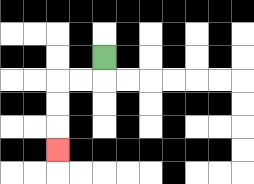{'start': '[4, 2]', 'end': '[2, 6]', 'path_directions': 'D,L,L,D,D,D', 'path_coordinates': '[[4, 2], [4, 3], [3, 3], [2, 3], [2, 4], [2, 5], [2, 6]]'}